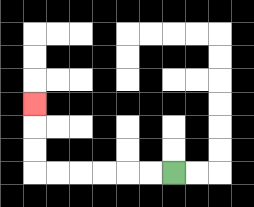{'start': '[7, 7]', 'end': '[1, 4]', 'path_directions': 'L,L,L,L,L,L,U,U,U', 'path_coordinates': '[[7, 7], [6, 7], [5, 7], [4, 7], [3, 7], [2, 7], [1, 7], [1, 6], [1, 5], [1, 4]]'}